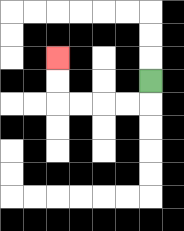{'start': '[6, 3]', 'end': '[2, 2]', 'path_directions': 'D,L,L,L,L,U,U', 'path_coordinates': '[[6, 3], [6, 4], [5, 4], [4, 4], [3, 4], [2, 4], [2, 3], [2, 2]]'}